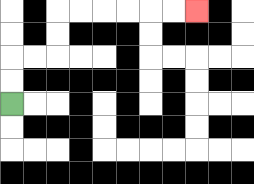{'start': '[0, 4]', 'end': '[8, 0]', 'path_directions': 'U,U,R,R,U,U,R,R,R,R,R,R', 'path_coordinates': '[[0, 4], [0, 3], [0, 2], [1, 2], [2, 2], [2, 1], [2, 0], [3, 0], [4, 0], [5, 0], [6, 0], [7, 0], [8, 0]]'}